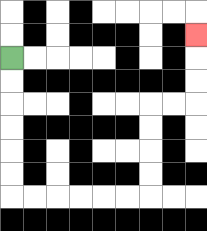{'start': '[0, 2]', 'end': '[8, 1]', 'path_directions': 'D,D,D,D,D,D,R,R,R,R,R,R,U,U,U,U,R,R,U,U,U', 'path_coordinates': '[[0, 2], [0, 3], [0, 4], [0, 5], [0, 6], [0, 7], [0, 8], [1, 8], [2, 8], [3, 8], [4, 8], [5, 8], [6, 8], [6, 7], [6, 6], [6, 5], [6, 4], [7, 4], [8, 4], [8, 3], [8, 2], [8, 1]]'}